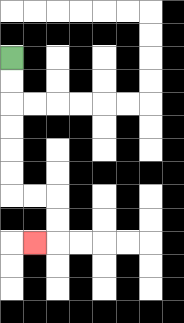{'start': '[0, 2]', 'end': '[1, 10]', 'path_directions': 'D,D,D,D,D,D,R,R,D,D,L', 'path_coordinates': '[[0, 2], [0, 3], [0, 4], [0, 5], [0, 6], [0, 7], [0, 8], [1, 8], [2, 8], [2, 9], [2, 10], [1, 10]]'}